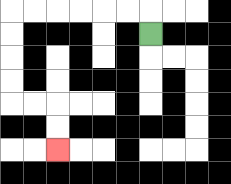{'start': '[6, 1]', 'end': '[2, 6]', 'path_directions': 'U,L,L,L,L,L,L,D,D,D,D,R,R,D,D', 'path_coordinates': '[[6, 1], [6, 0], [5, 0], [4, 0], [3, 0], [2, 0], [1, 0], [0, 0], [0, 1], [0, 2], [0, 3], [0, 4], [1, 4], [2, 4], [2, 5], [2, 6]]'}